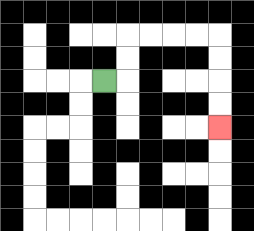{'start': '[4, 3]', 'end': '[9, 5]', 'path_directions': 'R,U,U,R,R,R,R,D,D,D,D', 'path_coordinates': '[[4, 3], [5, 3], [5, 2], [5, 1], [6, 1], [7, 1], [8, 1], [9, 1], [9, 2], [9, 3], [9, 4], [9, 5]]'}